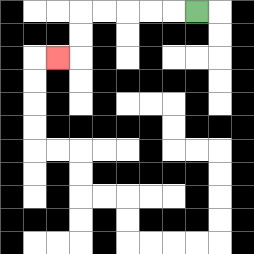{'start': '[8, 0]', 'end': '[2, 2]', 'path_directions': 'L,L,L,L,L,D,D,L', 'path_coordinates': '[[8, 0], [7, 0], [6, 0], [5, 0], [4, 0], [3, 0], [3, 1], [3, 2], [2, 2]]'}